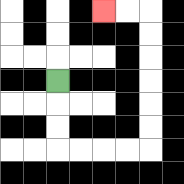{'start': '[2, 3]', 'end': '[4, 0]', 'path_directions': 'D,D,D,R,R,R,R,U,U,U,U,U,U,L,L', 'path_coordinates': '[[2, 3], [2, 4], [2, 5], [2, 6], [3, 6], [4, 6], [5, 6], [6, 6], [6, 5], [6, 4], [6, 3], [6, 2], [6, 1], [6, 0], [5, 0], [4, 0]]'}